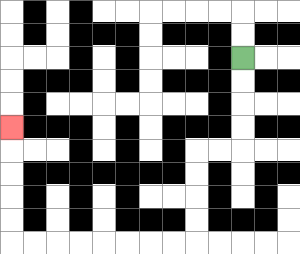{'start': '[10, 2]', 'end': '[0, 5]', 'path_directions': 'D,D,D,D,L,L,D,D,D,D,L,L,L,L,L,L,L,L,U,U,U,U,U', 'path_coordinates': '[[10, 2], [10, 3], [10, 4], [10, 5], [10, 6], [9, 6], [8, 6], [8, 7], [8, 8], [8, 9], [8, 10], [7, 10], [6, 10], [5, 10], [4, 10], [3, 10], [2, 10], [1, 10], [0, 10], [0, 9], [0, 8], [0, 7], [0, 6], [0, 5]]'}